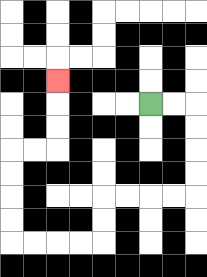{'start': '[6, 4]', 'end': '[2, 3]', 'path_directions': 'R,R,D,D,D,D,L,L,L,L,D,D,L,L,L,L,U,U,U,U,R,R,U,U,U', 'path_coordinates': '[[6, 4], [7, 4], [8, 4], [8, 5], [8, 6], [8, 7], [8, 8], [7, 8], [6, 8], [5, 8], [4, 8], [4, 9], [4, 10], [3, 10], [2, 10], [1, 10], [0, 10], [0, 9], [0, 8], [0, 7], [0, 6], [1, 6], [2, 6], [2, 5], [2, 4], [2, 3]]'}